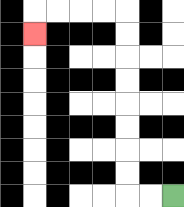{'start': '[7, 8]', 'end': '[1, 1]', 'path_directions': 'L,L,U,U,U,U,U,U,U,U,L,L,L,L,D', 'path_coordinates': '[[7, 8], [6, 8], [5, 8], [5, 7], [5, 6], [5, 5], [5, 4], [5, 3], [5, 2], [5, 1], [5, 0], [4, 0], [3, 0], [2, 0], [1, 0], [1, 1]]'}